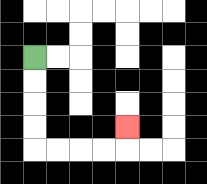{'start': '[1, 2]', 'end': '[5, 5]', 'path_directions': 'D,D,D,D,R,R,R,R,U', 'path_coordinates': '[[1, 2], [1, 3], [1, 4], [1, 5], [1, 6], [2, 6], [3, 6], [4, 6], [5, 6], [5, 5]]'}